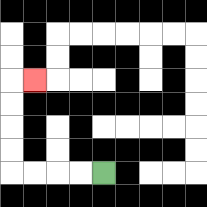{'start': '[4, 7]', 'end': '[1, 3]', 'path_directions': 'L,L,L,L,U,U,U,U,R', 'path_coordinates': '[[4, 7], [3, 7], [2, 7], [1, 7], [0, 7], [0, 6], [0, 5], [0, 4], [0, 3], [1, 3]]'}